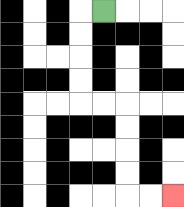{'start': '[4, 0]', 'end': '[7, 8]', 'path_directions': 'L,D,D,D,D,R,R,D,D,D,D,R,R', 'path_coordinates': '[[4, 0], [3, 0], [3, 1], [3, 2], [3, 3], [3, 4], [4, 4], [5, 4], [5, 5], [5, 6], [5, 7], [5, 8], [6, 8], [7, 8]]'}